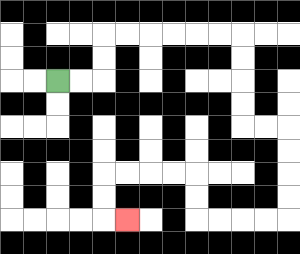{'start': '[2, 3]', 'end': '[5, 9]', 'path_directions': 'R,R,U,U,R,R,R,R,R,R,D,D,D,D,R,R,D,D,D,D,L,L,L,L,U,U,L,L,L,L,D,D,R', 'path_coordinates': '[[2, 3], [3, 3], [4, 3], [4, 2], [4, 1], [5, 1], [6, 1], [7, 1], [8, 1], [9, 1], [10, 1], [10, 2], [10, 3], [10, 4], [10, 5], [11, 5], [12, 5], [12, 6], [12, 7], [12, 8], [12, 9], [11, 9], [10, 9], [9, 9], [8, 9], [8, 8], [8, 7], [7, 7], [6, 7], [5, 7], [4, 7], [4, 8], [4, 9], [5, 9]]'}